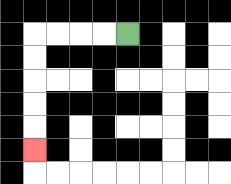{'start': '[5, 1]', 'end': '[1, 6]', 'path_directions': 'L,L,L,L,D,D,D,D,D', 'path_coordinates': '[[5, 1], [4, 1], [3, 1], [2, 1], [1, 1], [1, 2], [1, 3], [1, 4], [1, 5], [1, 6]]'}